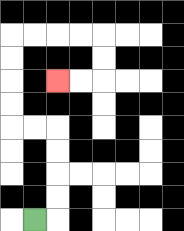{'start': '[1, 9]', 'end': '[2, 3]', 'path_directions': 'R,U,U,U,U,L,L,U,U,U,U,R,R,R,R,D,D,L,L', 'path_coordinates': '[[1, 9], [2, 9], [2, 8], [2, 7], [2, 6], [2, 5], [1, 5], [0, 5], [0, 4], [0, 3], [0, 2], [0, 1], [1, 1], [2, 1], [3, 1], [4, 1], [4, 2], [4, 3], [3, 3], [2, 3]]'}